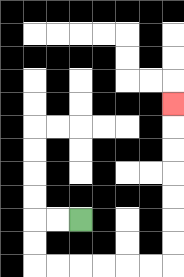{'start': '[3, 9]', 'end': '[7, 4]', 'path_directions': 'L,L,D,D,R,R,R,R,R,R,U,U,U,U,U,U,U', 'path_coordinates': '[[3, 9], [2, 9], [1, 9], [1, 10], [1, 11], [2, 11], [3, 11], [4, 11], [5, 11], [6, 11], [7, 11], [7, 10], [7, 9], [7, 8], [7, 7], [7, 6], [7, 5], [7, 4]]'}